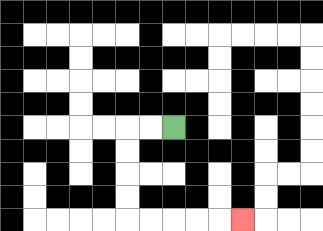{'start': '[7, 5]', 'end': '[10, 9]', 'path_directions': 'L,L,D,D,D,D,R,R,R,R,R', 'path_coordinates': '[[7, 5], [6, 5], [5, 5], [5, 6], [5, 7], [5, 8], [5, 9], [6, 9], [7, 9], [8, 9], [9, 9], [10, 9]]'}